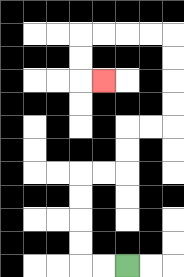{'start': '[5, 11]', 'end': '[4, 3]', 'path_directions': 'L,L,U,U,U,U,R,R,U,U,R,R,U,U,U,U,L,L,L,L,D,D,R', 'path_coordinates': '[[5, 11], [4, 11], [3, 11], [3, 10], [3, 9], [3, 8], [3, 7], [4, 7], [5, 7], [5, 6], [5, 5], [6, 5], [7, 5], [7, 4], [7, 3], [7, 2], [7, 1], [6, 1], [5, 1], [4, 1], [3, 1], [3, 2], [3, 3], [4, 3]]'}